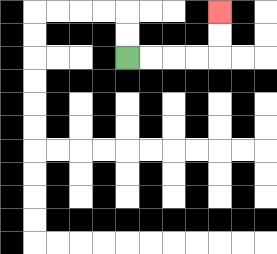{'start': '[5, 2]', 'end': '[9, 0]', 'path_directions': 'R,R,R,R,U,U', 'path_coordinates': '[[5, 2], [6, 2], [7, 2], [8, 2], [9, 2], [9, 1], [9, 0]]'}